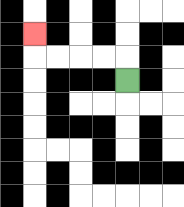{'start': '[5, 3]', 'end': '[1, 1]', 'path_directions': 'U,L,L,L,L,U', 'path_coordinates': '[[5, 3], [5, 2], [4, 2], [3, 2], [2, 2], [1, 2], [1, 1]]'}